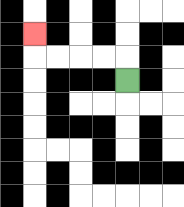{'start': '[5, 3]', 'end': '[1, 1]', 'path_directions': 'U,L,L,L,L,U', 'path_coordinates': '[[5, 3], [5, 2], [4, 2], [3, 2], [2, 2], [1, 2], [1, 1]]'}